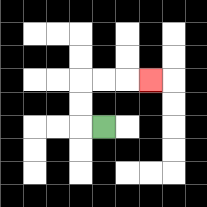{'start': '[4, 5]', 'end': '[6, 3]', 'path_directions': 'L,U,U,R,R,R', 'path_coordinates': '[[4, 5], [3, 5], [3, 4], [3, 3], [4, 3], [5, 3], [6, 3]]'}